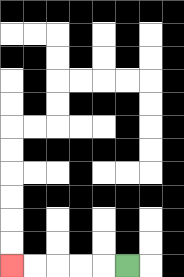{'start': '[5, 11]', 'end': '[0, 11]', 'path_directions': 'L,L,L,L,L', 'path_coordinates': '[[5, 11], [4, 11], [3, 11], [2, 11], [1, 11], [0, 11]]'}